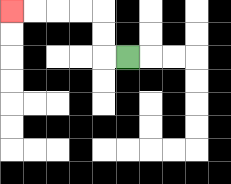{'start': '[5, 2]', 'end': '[0, 0]', 'path_directions': 'L,U,U,L,L,L,L', 'path_coordinates': '[[5, 2], [4, 2], [4, 1], [4, 0], [3, 0], [2, 0], [1, 0], [0, 0]]'}